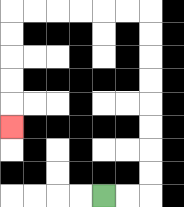{'start': '[4, 8]', 'end': '[0, 5]', 'path_directions': 'R,R,U,U,U,U,U,U,U,U,L,L,L,L,L,L,D,D,D,D,D', 'path_coordinates': '[[4, 8], [5, 8], [6, 8], [6, 7], [6, 6], [6, 5], [6, 4], [6, 3], [6, 2], [6, 1], [6, 0], [5, 0], [4, 0], [3, 0], [2, 0], [1, 0], [0, 0], [0, 1], [0, 2], [0, 3], [0, 4], [0, 5]]'}